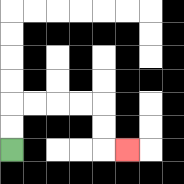{'start': '[0, 6]', 'end': '[5, 6]', 'path_directions': 'U,U,R,R,R,R,D,D,R', 'path_coordinates': '[[0, 6], [0, 5], [0, 4], [1, 4], [2, 4], [3, 4], [4, 4], [4, 5], [4, 6], [5, 6]]'}